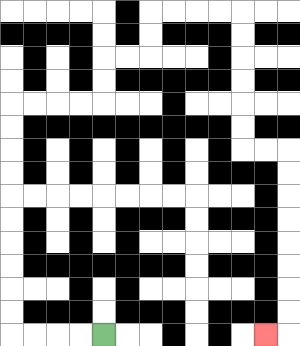{'start': '[4, 14]', 'end': '[11, 14]', 'path_directions': 'L,L,L,L,U,U,U,U,U,U,U,U,U,U,R,R,R,R,U,U,R,R,U,U,R,R,R,R,D,D,D,D,D,D,R,R,D,D,D,D,D,D,D,D,L', 'path_coordinates': '[[4, 14], [3, 14], [2, 14], [1, 14], [0, 14], [0, 13], [0, 12], [0, 11], [0, 10], [0, 9], [0, 8], [0, 7], [0, 6], [0, 5], [0, 4], [1, 4], [2, 4], [3, 4], [4, 4], [4, 3], [4, 2], [5, 2], [6, 2], [6, 1], [6, 0], [7, 0], [8, 0], [9, 0], [10, 0], [10, 1], [10, 2], [10, 3], [10, 4], [10, 5], [10, 6], [11, 6], [12, 6], [12, 7], [12, 8], [12, 9], [12, 10], [12, 11], [12, 12], [12, 13], [12, 14], [11, 14]]'}